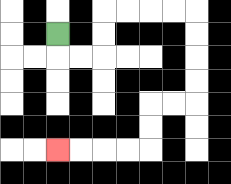{'start': '[2, 1]', 'end': '[2, 6]', 'path_directions': 'D,R,R,U,U,R,R,R,R,D,D,D,D,L,L,D,D,L,L,L,L', 'path_coordinates': '[[2, 1], [2, 2], [3, 2], [4, 2], [4, 1], [4, 0], [5, 0], [6, 0], [7, 0], [8, 0], [8, 1], [8, 2], [8, 3], [8, 4], [7, 4], [6, 4], [6, 5], [6, 6], [5, 6], [4, 6], [3, 6], [2, 6]]'}